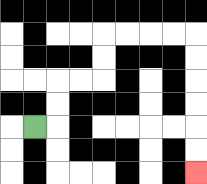{'start': '[1, 5]', 'end': '[8, 7]', 'path_directions': 'R,U,U,R,R,U,U,R,R,R,R,D,D,D,D,D,D', 'path_coordinates': '[[1, 5], [2, 5], [2, 4], [2, 3], [3, 3], [4, 3], [4, 2], [4, 1], [5, 1], [6, 1], [7, 1], [8, 1], [8, 2], [8, 3], [8, 4], [8, 5], [8, 6], [8, 7]]'}